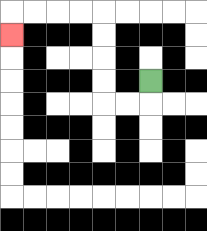{'start': '[6, 3]', 'end': '[0, 1]', 'path_directions': 'D,L,L,U,U,U,U,L,L,L,L,D', 'path_coordinates': '[[6, 3], [6, 4], [5, 4], [4, 4], [4, 3], [4, 2], [4, 1], [4, 0], [3, 0], [2, 0], [1, 0], [0, 0], [0, 1]]'}